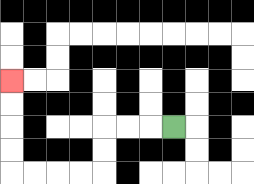{'start': '[7, 5]', 'end': '[0, 3]', 'path_directions': 'L,L,L,D,D,L,L,L,L,U,U,U,U', 'path_coordinates': '[[7, 5], [6, 5], [5, 5], [4, 5], [4, 6], [4, 7], [3, 7], [2, 7], [1, 7], [0, 7], [0, 6], [0, 5], [0, 4], [0, 3]]'}